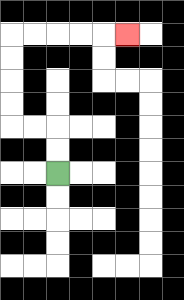{'start': '[2, 7]', 'end': '[5, 1]', 'path_directions': 'U,U,L,L,U,U,U,U,R,R,R,R,R', 'path_coordinates': '[[2, 7], [2, 6], [2, 5], [1, 5], [0, 5], [0, 4], [0, 3], [0, 2], [0, 1], [1, 1], [2, 1], [3, 1], [4, 1], [5, 1]]'}